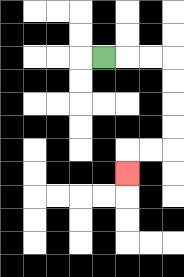{'start': '[4, 2]', 'end': '[5, 7]', 'path_directions': 'R,R,R,D,D,D,D,L,L,D', 'path_coordinates': '[[4, 2], [5, 2], [6, 2], [7, 2], [7, 3], [7, 4], [7, 5], [7, 6], [6, 6], [5, 6], [5, 7]]'}